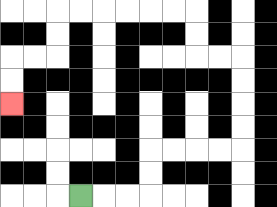{'start': '[3, 8]', 'end': '[0, 4]', 'path_directions': 'R,R,R,U,U,R,R,R,R,U,U,U,U,L,L,U,U,L,L,L,L,L,L,D,D,L,L,D,D', 'path_coordinates': '[[3, 8], [4, 8], [5, 8], [6, 8], [6, 7], [6, 6], [7, 6], [8, 6], [9, 6], [10, 6], [10, 5], [10, 4], [10, 3], [10, 2], [9, 2], [8, 2], [8, 1], [8, 0], [7, 0], [6, 0], [5, 0], [4, 0], [3, 0], [2, 0], [2, 1], [2, 2], [1, 2], [0, 2], [0, 3], [0, 4]]'}